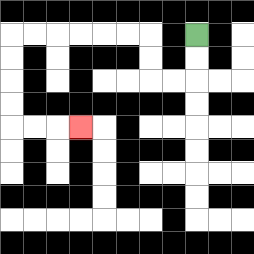{'start': '[8, 1]', 'end': '[3, 5]', 'path_directions': 'D,D,L,L,U,U,L,L,L,L,L,L,D,D,D,D,R,R,R', 'path_coordinates': '[[8, 1], [8, 2], [8, 3], [7, 3], [6, 3], [6, 2], [6, 1], [5, 1], [4, 1], [3, 1], [2, 1], [1, 1], [0, 1], [0, 2], [0, 3], [0, 4], [0, 5], [1, 5], [2, 5], [3, 5]]'}